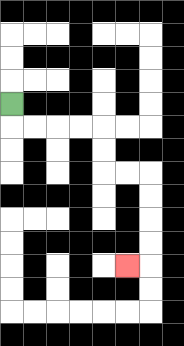{'start': '[0, 4]', 'end': '[5, 11]', 'path_directions': 'D,R,R,R,R,D,D,R,R,D,D,D,D,L', 'path_coordinates': '[[0, 4], [0, 5], [1, 5], [2, 5], [3, 5], [4, 5], [4, 6], [4, 7], [5, 7], [6, 7], [6, 8], [6, 9], [6, 10], [6, 11], [5, 11]]'}